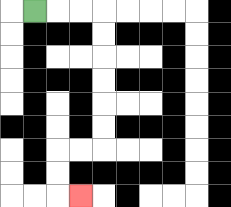{'start': '[1, 0]', 'end': '[3, 8]', 'path_directions': 'R,R,R,D,D,D,D,D,D,L,L,D,D,R', 'path_coordinates': '[[1, 0], [2, 0], [3, 0], [4, 0], [4, 1], [4, 2], [4, 3], [4, 4], [4, 5], [4, 6], [3, 6], [2, 6], [2, 7], [2, 8], [3, 8]]'}